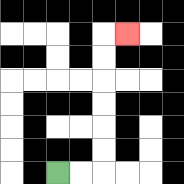{'start': '[2, 7]', 'end': '[5, 1]', 'path_directions': 'R,R,U,U,U,U,U,U,R', 'path_coordinates': '[[2, 7], [3, 7], [4, 7], [4, 6], [4, 5], [4, 4], [4, 3], [4, 2], [4, 1], [5, 1]]'}